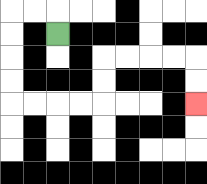{'start': '[2, 1]', 'end': '[8, 4]', 'path_directions': 'U,L,L,D,D,D,D,R,R,R,R,U,U,R,R,R,R,D,D', 'path_coordinates': '[[2, 1], [2, 0], [1, 0], [0, 0], [0, 1], [0, 2], [0, 3], [0, 4], [1, 4], [2, 4], [3, 4], [4, 4], [4, 3], [4, 2], [5, 2], [6, 2], [7, 2], [8, 2], [8, 3], [8, 4]]'}